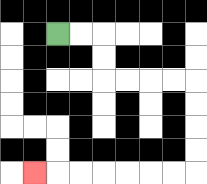{'start': '[2, 1]', 'end': '[1, 7]', 'path_directions': 'R,R,D,D,R,R,R,R,D,D,D,D,L,L,L,L,L,L,L', 'path_coordinates': '[[2, 1], [3, 1], [4, 1], [4, 2], [4, 3], [5, 3], [6, 3], [7, 3], [8, 3], [8, 4], [8, 5], [8, 6], [8, 7], [7, 7], [6, 7], [5, 7], [4, 7], [3, 7], [2, 7], [1, 7]]'}